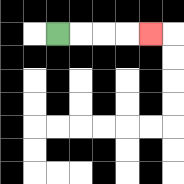{'start': '[2, 1]', 'end': '[6, 1]', 'path_directions': 'R,R,R,R', 'path_coordinates': '[[2, 1], [3, 1], [4, 1], [5, 1], [6, 1]]'}